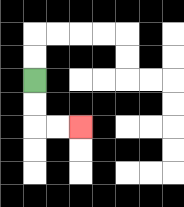{'start': '[1, 3]', 'end': '[3, 5]', 'path_directions': 'D,D,R,R', 'path_coordinates': '[[1, 3], [1, 4], [1, 5], [2, 5], [3, 5]]'}